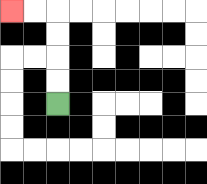{'start': '[2, 4]', 'end': '[0, 0]', 'path_directions': 'U,U,U,U,L,L', 'path_coordinates': '[[2, 4], [2, 3], [2, 2], [2, 1], [2, 0], [1, 0], [0, 0]]'}